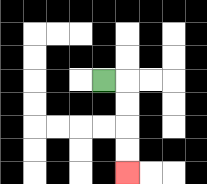{'start': '[4, 3]', 'end': '[5, 7]', 'path_directions': 'R,D,D,D,D', 'path_coordinates': '[[4, 3], [5, 3], [5, 4], [5, 5], [5, 6], [5, 7]]'}